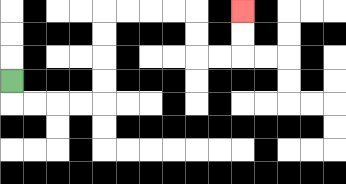{'start': '[0, 3]', 'end': '[10, 0]', 'path_directions': 'D,R,R,R,R,U,U,U,U,R,R,R,R,D,D,R,R,U,U', 'path_coordinates': '[[0, 3], [0, 4], [1, 4], [2, 4], [3, 4], [4, 4], [4, 3], [4, 2], [4, 1], [4, 0], [5, 0], [6, 0], [7, 0], [8, 0], [8, 1], [8, 2], [9, 2], [10, 2], [10, 1], [10, 0]]'}